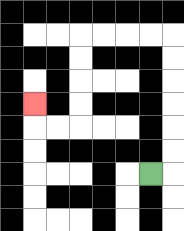{'start': '[6, 7]', 'end': '[1, 4]', 'path_directions': 'R,U,U,U,U,U,U,L,L,L,L,D,D,D,D,L,L,U', 'path_coordinates': '[[6, 7], [7, 7], [7, 6], [7, 5], [7, 4], [7, 3], [7, 2], [7, 1], [6, 1], [5, 1], [4, 1], [3, 1], [3, 2], [3, 3], [3, 4], [3, 5], [2, 5], [1, 5], [1, 4]]'}